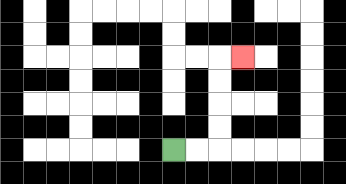{'start': '[7, 6]', 'end': '[10, 2]', 'path_directions': 'R,R,U,U,U,U,R', 'path_coordinates': '[[7, 6], [8, 6], [9, 6], [9, 5], [9, 4], [9, 3], [9, 2], [10, 2]]'}